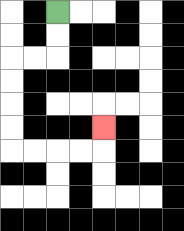{'start': '[2, 0]', 'end': '[4, 5]', 'path_directions': 'D,D,L,L,D,D,D,D,R,R,R,R,U', 'path_coordinates': '[[2, 0], [2, 1], [2, 2], [1, 2], [0, 2], [0, 3], [0, 4], [0, 5], [0, 6], [1, 6], [2, 6], [3, 6], [4, 6], [4, 5]]'}